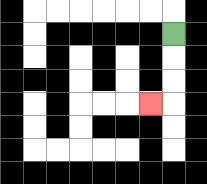{'start': '[7, 1]', 'end': '[6, 4]', 'path_directions': 'D,D,D,L', 'path_coordinates': '[[7, 1], [7, 2], [7, 3], [7, 4], [6, 4]]'}